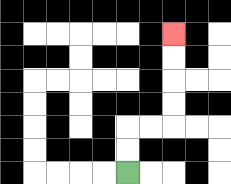{'start': '[5, 7]', 'end': '[7, 1]', 'path_directions': 'U,U,R,R,U,U,U,U', 'path_coordinates': '[[5, 7], [5, 6], [5, 5], [6, 5], [7, 5], [7, 4], [7, 3], [7, 2], [7, 1]]'}